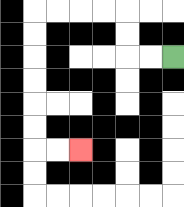{'start': '[7, 2]', 'end': '[3, 6]', 'path_directions': 'L,L,U,U,L,L,L,L,D,D,D,D,D,D,R,R', 'path_coordinates': '[[7, 2], [6, 2], [5, 2], [5, 1], [5, 0], [4, 0], [3, 0], [2, 0], [1, 0], [1, 1], [1, 2], [1, 3], [1, 4], [1, 5], [1, 6], [2, 6], [3, 6]]'}